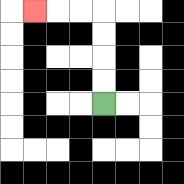{'start': '[4, 4]', 'end': '[1, 0]', 'path_directions': 'U,U,U,U,L,L,L', 'path_coordinates': '[[4, 4], [4, 3], [4, 2], [4, 1], [4, 0], [3, 0], [2, 0], [1, 0]]'}